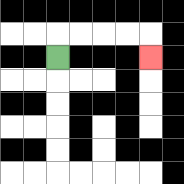{'start': '[2, 2]', 'end': '[6, 2]', 'path_directions': 'U,R,R,R,R,D', 'path_coordinates': '[[2, 2], [2, 1], [3, 1], [4, 1], [5, 1], [6, 1], [6, 2]]'}